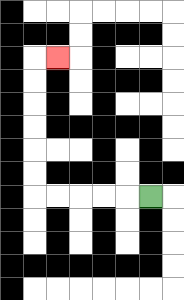{'start': '[6, 8]', 'end': '[2, 2]', 'path_directions': 'L,L,L,L,L,U,U,U,U,U,U,R', 'path_coordinates': '[[6, 8], [5, 8], [4, 8], [3, 8], [2, 8], [1, 8], [1, 7], [1, 6], [1, 5], [1, 4], [1, 3], [1, 2], [2, 2]]'}